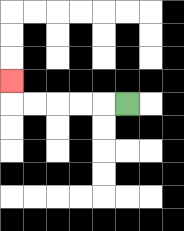{'start': '[5, 4]', 'end': '[0, 3]', 'path_directions': 'L,L,L,L,L,U', 'path_coordinates': '[[5, 4], [4, 4], [3, 4], [2, 4], [1, 4], [0, 4], [0, 3]]'}